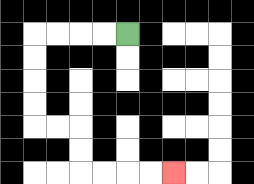{'start': '[5, 1]', 'end': '[7, 7]', 'path_directions': 'L,L,L,L,D,D,D,D,R,R,D,D,R,R,R,R', 'path_coordinates': '[[5, 1], [4, 1], [3, 1], [2, 1], [1, 1], [1, 2], [1, 3], [1, 4], [1, 5], [2, 5], [3, 5], [3, 6], [3, 7], [4, 7], [5, 7], [6, 7], [7, 7]]'}